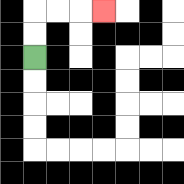{'start': '[1, 2]', 'end': '[4, 0]', 'path_directions': 'U,U,R,R,R', 'path_coordinates': '[[1, 2], [1, 1], [1, 0], [2, 0], [3, 0], [4, 0]]'}